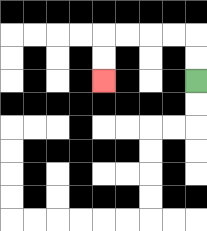{'start': '[8, 3]', 'end': '[4, 3]', 'path_directions': 'U,U,L,L,L,L,D,D', 'path_coordinates': '[[8, 3], [8, 2], [8, 1], [7, 1], [6, 1], [5, 1], [4, 1], [4, 2], [4, 3]]'}